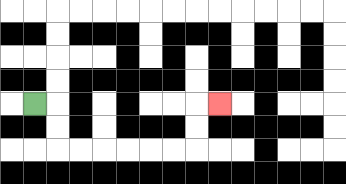{'start': '[1, 4]', 'end': '[9, 4]', 'path_directions': 'R,D,D,R,R,R,R,R,R,U,U,R', 'path_coordinates': '[[1, 4], [2, 4], [2, 5], [2, 6], [3, 6], [4, 6], [5, 6], [6, 6], [7, 6], [8, 6], [8, 5], [8, 4], [9, 4]]'}